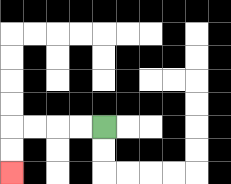{'start': '[4, 5]', 'end': '[0, 7]', 'path_directions': 'L,L,L,L,D,D', 'path_coordinates': '[[4, 5], [3, 5], [2, 5], [1, 5], [0, 5], [0, 6], [0, 7]]'}